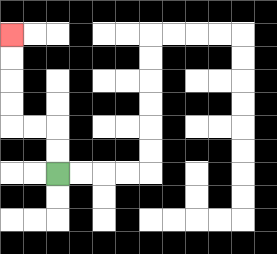{'start': '[2, 7]', 'end': '[0, 1]', 'path_directions': 'U,U,L,L,U,U,U,U', 'path_coordinates': '[[2, 7], [2, 6], [2, 5], [1, 5], [0, 5], [0, 4], [0, 3], [0, 2], [0, 1]]'}